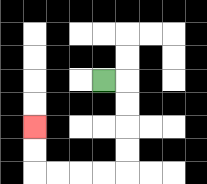{'start': '[4, 3]', 'end': '[1, 5]', 'path_directions': 'R,D,D,D,D,L,L,L,L,U,U', 'path_coordinates': '[[4, 3], [5, 3], [5, 4], [5, 5], [5, 6], [5, 7], [4, 7], [3, 7], [2, 7], [1, 7], [1, 6], [1, 5]]'}